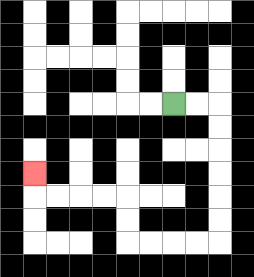{'start': '[7, 4]', 'end': '[1, 7]', 'path_directions': 'R,R,D,D,D,D,D,D,L,L,L,L,U,U,L,L,L,L,U', 'path_coordinates': '[[7, 4], [8, 4], [9, 4], [9, 5], [9, 6], [9, 7], [9, 8], [9, 9], [9, 10], [8, 10], [7, 10], [6, 10], [5, 10], [5, 9], [5, 8], [4, 8], [3, 8], [2, 8], [1, 8], [1, 7]]'}